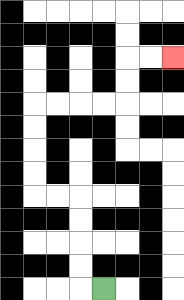{'start': '[4, 12]', 'end': '[7, 2]', 'path_directions': 'L,U,U,U,U,L,L,U,U,U,U,R,R,R,R,U,U,R,R', 'path_coordinates': '[[4, 12], [3, 12], [3, 11], [3, 10], [3, 9], [3, 8], [2, 8], [1, 8], [1, 7], [1, 6], [1, 5], [1, 4], [2, 4], [3, 4], [4, 4], [5, 4], [5, 3], [5, 2], [6, 2], [7, 2]]'}